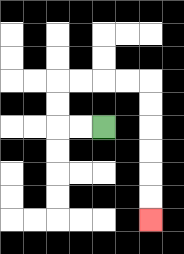{'start': '[4, 5]', 'end': '[6, 9]', 'path_directions': 'L,L,U,U,R,R,R,R,D,D,D,D,D,D', 'path_coordinates': '[[4, 5], [3, 5], [2, 5], [2, 4], [2, 3], [3, 3], [4, 3], [5, 3], [6, 3], [6, 4], [6, 5], [6, 6], [6, 7], [6, 8], [6, 9]]'}